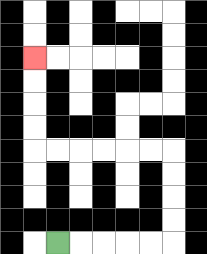{'start': '[2, 10]', 'end': '[1, 2]', 'path_directions': 'R,R,R,R,R,U,U,U,U,L,L,L,L,L,L,U,U,U,U', 'path_coordinates': '[[2, 10], [3, 10], [4, 10], [5, 10], [6, 10], [7, 10], [7, 9], [7, 8], [7, 7], [7, 6], [6, 6], [5, 6], [4, 6], [3, 6], [2, 6], [1, 6], [1, 5], [1, 4], [1, 3], [1, 2]]'}